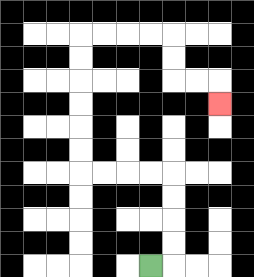{'start': '[6, 11]', 'end': '[9, 4]', 'path_directions': 'R,U,U,U,U,L,L,L,L,U,U,U,U,U,U,R,R,R,R,D,D,R,R,D', 'path_coordinates': '[[6, 11], [7, 11], [7, 10], [7, 9], [7, 8], [7, 7], [6, 7], [5, 7], [4, 7], [3, 7], [3, 6], [3, 5], [3, 4], [3, 3], [3, 2], [3, 1], [4, 1], [5, 1], [6, 1], [7, 1], [7, 2], [7, 3], [8, 3], [9, 3], [9, 4]]'}